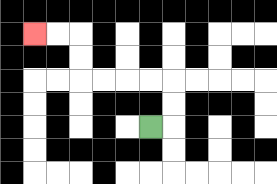{'start': '[6, 5]', 'end': '[1, 1]', 'path_directions': 'R,U,U,L,L,L,L,U,U,L,L', 'path_coordinates': '[[6, 5], [7, 5], [7, 4], [7, 3], [6, 3], [5, 3], [4, 3], [3, 3], [3, 2], [3, 1], [2, 1], [1, 1]]'}